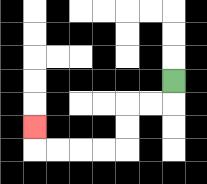{'start': '[7, 3]', 'end': '[1, 5]', 'path_directions': 'D,L,L,D,D,L,L,L,L,U', 'path_coordinates': '[[7, 3], [7, 4], [6, 4], [5, 4], [5, 5], [5, 6], [4, 6], [3, 6], [2, 6], [1, 6], [1, 5]]'}